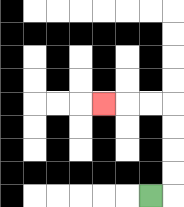{'start': '[6, 8]', 'end': '[4, 4]', 'path_directions': 'R,U,U,U,U,L,L,L', 'path_coordinates': '[[6, 8], [7, 8], [7, 7], [7, 6], [7, 5], [7, 4], [6, 4], [5, 4], [4, 4]]'}